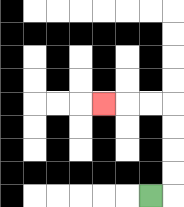{'start': '[6, 8]', 'end': '[4, 4]', 'path_directions': 'R,U,U,U,U,L,L,L', 'path_coordinates': '[[6, 8], [7, 8], [7, 7], [7, 6], [7, 5], [7, 4], [6, 4], [5, 4], [4, 4]]'}